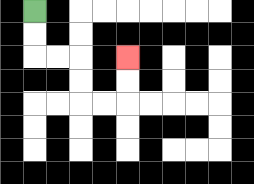{'start': '[1, 0]', 'end': '[5, 2]', 'path_directions': 'D,D,R,R,D,D,R,R,U,U', 'path_coordinates': '[[1, 0], [1, 1], [1, 2], [2, 2], [3, 2], [3, 3], [3, 4], [4, 4], [5, 4], [5, 3], [5, 2]]'}